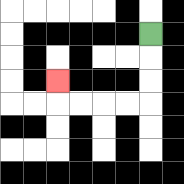{'start': '[6, 1]', 'end': '[2, 3]', 'path_directions': 'D,D,D,L,L,L,L,U', 'path_coordinates': '[[6, 1], [6, 2], [6, 3], [6, 4], [5, 4], [4, 4], [3, 4], [2, 4], [2, 3]]'}